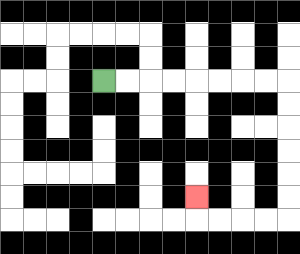{'start': '[4, 3]', 'end': '[8, 8]', 'path_directions': 'R,R,R,R,R,R,R,R,D,D,D,D,D,D,L,L,L,L,U', 'path_coordinates': '[[4, 3], [5, 3], [6, 3], [7, 3], [8, 3], [9, 3], [10, 3], [11, 3], [12, 3], [12, 4], [12, 5], [12, 6], [12, 7], [12, 8], [12, 9], [11, 9], [10, 9], [9, 9], [8, 9], [8, 8]]'}